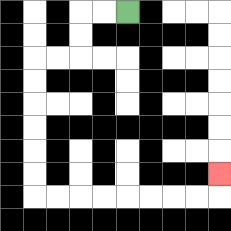{'start': '[5, 0]', 'end': '[9, 7]', 'path_directions': 'L,L,D,D,L,L,D,D,D,D,D,D,R,R,R,R,R,R,R,R,U', 'path_coordinates': '[[5, 0], [4, 0], [3, 0], [3, 1], [3, 2], [2, 2], [1, 2], [1, 3], [1, 4], [1, 5], [1, 6], [1, 7], [1, 8], [2, 8], [3, 8], [4, 8], [5, 8], [6, 8], [7, 8], [8, 8], [9, 8], [9, 7]]'}